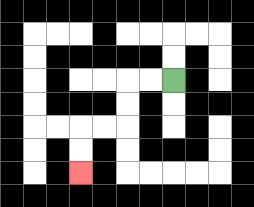{'start': '[7, 3]', 'end': '[3, 7]', 'path_directions': 'L,L,D,D,L,L,D,D', 'path_coordinates': '[[7, 3], [6, 3], [5, 3], [5, 4], [5, 5], [4, 5], [3, 5], [3, 6], [3, 7]]'}